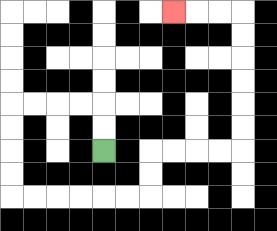{'start': '[4, 6]', 'end': '[7, 0]', 'path_directions': 'U,U,L,L,L,L,D,D,D,D,R,R,R,R,R,R,U,U,R,R,R,R,U,U,U,U,U,U,L,L,L', 'path_coordinates': '[[4, 6], [4, 5], [4, 4], [3, 4], [2, 4], [1, 4], [0, 4], [0, 5], [0, 6], [0, 7], [0, 8], [1, 8], [2, 8], [3, 8], [4, 8], [5, 8], [6, 8], [6, 7], [6, 6], [7, 6], [8, 6], [9, 6], [10, 6], [10, 5], [10, 4], [10, 3], [10, 2], [10, 1], [10, 0], [9, 0], [8, 0], [7, 0]]'}